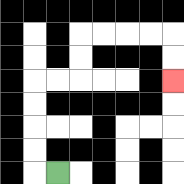{'start': '[2, 7]', 'end': '[7, 3]', 'path_directions': 'L,U,U,U,U,R,R,U,U,R,R,R,R,D,D', 'path_coordinates': '[[2, 7], [1, 7], [1, 6], [1, 5], [1, 4], [1, 3], [2, 3], [3, 3], [3, 2], [3, 1], [4, 1], [5, 1], [6, 1], [7, 1], [7, 2], [7, 3]]'}